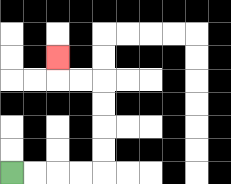{'start': '[0, 7]', 'end': '[2, 2]', 'path_directions': 'R,R,R,R,U,U,U,U,L,L,U', 'path_coordinates': '[[0, 7], [1, 7], [2, 7], [3, 7], [4, 7], [4, 6], [4, 5], [4, 4], [4, 3], [3, 3], [2, 3], [2, 2]]'}